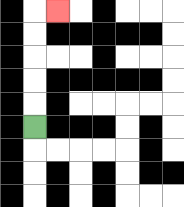{'start': '[1, 5]', 'end': '[2, 0]', 'path_directions': 'U,U,U,U,U,R', 'path_coordinates': '[[1, 5], [1, 4], [1, 3], [1, 2], [1, 1], [1, 0], [2, 0]]'}